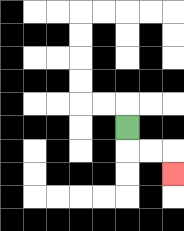{'start': '[5, 5]', 'end': '[7, 7]', 'path_directions': 'D,R,R,D', 'path_coordinates': '[[5, 5], [5, 6], [6, 6], [7, 6], [7, 7]]'}